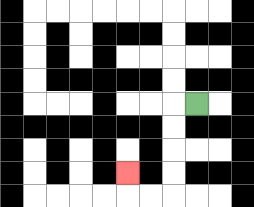{'start': '[8, 4]', 'end': '[5, 7]', 'path_directions': 'L,D,D,D,D,L,L,U', 'path_coordinates': '[[8, 4], [7, 4], [7, 5], [7, 6], [7, 7], [7, 8], [6, 8], [5, 8], [5, 7]]'}